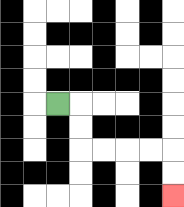{'start': '[2, 4]', 'end': '[7, 8]', 'path_directions': 'R,D,D,R,R,R,R,D,D', 'path_coordinates': '[[2, 4], [3, 4], [3, 5], [3, 6], [4, 6], [5, 6], [6, 6], [7, 6], [7, 7], [7, 8]]'}